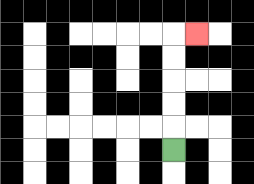{'start': '[7, 6]', 'end': '[8, 1]', 'path_directions': 'U,U,U,U,U,R', 'path_coordinates': '[[7, 6], [7, 5], [7, 4], [7, 3], [7, 2], [7, 1], [8, 1]]'}